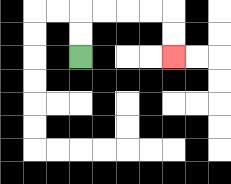{'start': '[3, 2]', 'end': '[7, 2]', 'path_directions': 'U,U,R,R,R,R,D,D', 'path_coordinates': '[[3, 2], [3, 1], [3, 0], [4, 0], [5, 0], [6, 0], [7, 0], [7, 1], [7, 2]]'}